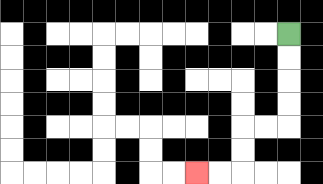{'start': '[12, 1]', 'end': '[8, 7]', 'path_directions': 'D,D,D,D,L,L,D,D,L,L', 'path_coordinates': '[[12, 1], [12, 2], [12, 3], [12, 4], [12, 5], [11, 5], [10, 5], [10, 6], [10, 7], [9, 7], [8, 7]]'}